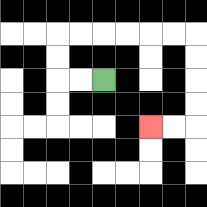{'start': '[4, 3]', 'end': '[6, 5]', 'path_directions': 'L,L,U,U,R,R,R,R,R,R,D,D,D,D,L,L', 'path_coordinates': '[[4, 3], [3, 3], [2, 3], [2, 2], [2, 1], [3, 1], [4, 1], [5, 1], [6, 1], [7, 1], [8, 1], [8, 2], [8, 3], [8, 4], [8, 5], [7, 5], [6, 5]]'}